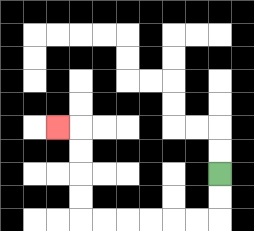{'start': '[9, 7]', 'end': '[2, 5]', 'path_directions': 'D,D,L,L,L,L,L,L,U,U,U,U,L', 'path_coordinates': '[[9, 7], [9, 8], [9, 9], [8, 9], [7, 9], [6, 9], [5, 9], [4, 9], [3, 9], [3, 8], [3, 7], [3, 6], [3, 5], [2, 5]]'}